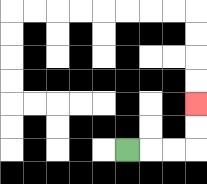{'start': '[5, 6]', 'end': '[8, 4]', 'path_directions': 'R,R,R,U,U', 'path_coordinates': '[[5, 6], [6, 6], [7, 6], [8, 6], [8, 5], [8, 4]]'}